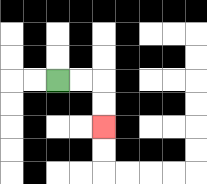{'start': '[2, 3]', 'end': '[4, 5]', 'path_directions': 'R,R,D,D', 'path_coordinates': '[[2, 3], [3, 3], [4, 3], [4, 4], [4, 5]]'}